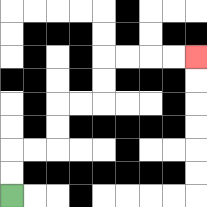{'start': '[0, 8]', 'end': '[8, 2]', 'path_directions': 'U,U,R,R,U,U,R,R,U,U,R,R,R,R', 'path_coordinates': '[[0, 8], [0, 7], [0, 6], [1, 6], [2, 6], [2, 5], [2, 4], [3, 4], [4, 4], [4, 3], [4, 2], [5, 2], [6, 2], [7, 2], [8, 2]]'}